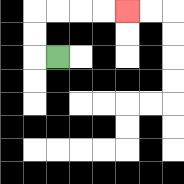{'start': '[2, 2]', 'end': '[5, 0]', 'path_directions': 'L,U,U,R,R,R,R', 'path_coordinates': '[[2, 2], [1, 2], [1, 1], [1, 0], [2, 0], [3, 0], [4, 0], [5, 0]]'}